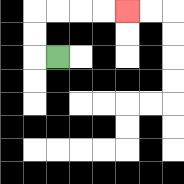{'start': '[2, 2]', 'end': '[5, 0]', 'path_directions': 'L,U,U,R,R,R,R', 'path_coordinates': '[[2, 2], [1, 2], [1, 1], [1, 0], [2, 0], [3, 0], [4, 0], [5, 0]]'}